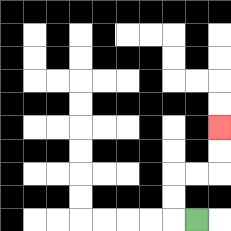{'start': '[8, 9]', 'end': '[9, 5]', 'path_directions': 'L,U,U,R,R,U,U', 'path_coordinates': '[[8, 9], [7, 9], [7, 8], [7, 7], [8, 7], [9, 7], [9, 6], [9, 5]]'}